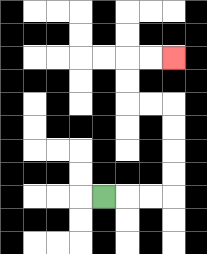{'start': '[4, 8]', 'end': '[7, 2]', 'path_directions': 'R,R,R,U,U,U,U,L,L,U,U,R,R', 'path_coordinates': '[[4, 8], [5, 8], [6, 8], [7, 8], [7, 7], [7, 6], [7, 5], [7, 4], [6, 4], [5, 4], [5, 3], [5, 2], [6, 2], [7, 2]]'}